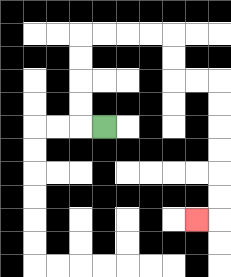{'start': '[4, 5]', 'end': '[8, 9]', 'path_directions': 'L,U,U,U,U,R,R,R,R,D,D,R,R,D,D,D,D,D,D,L', 'path_coordinates': '[[4, 5], [3, 5], [3, 4], [3, 3], [3, 2], [3, 1], [4, 1], [5, 1], [6, 1], [7, 1], [7, 2], [7, 3], [8, 3], [9, 3], [9, 4], [9, 5], [9, 6], [9, 7], [9, 8], [9, 9], [8, 9]]'}